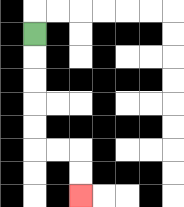{'start': '[1, 1]', 'end': '[3, 8]', 'path_directions': 'D,D,D,D,D,R,R,D,D', 'path_coordinates': '[[1, 1], [1, 2], [1, 3], [1, 4], [1, 5], [1, 6], [2, 6], [3, 6], [3, 7], [3, 8]]'}